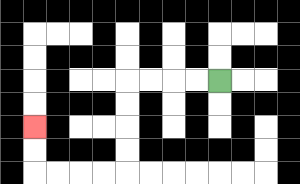{'start': '[9, 3]', 'end': '[1, 5]', 'path_directions': 'L,L,L,L,D,D,D,D,L,L,L,L,U,U', 'path_coordinates': '[[9, 3], [8, 3], [7, 3], [6, 3], [5, 3], [5, 4], [5, 5], [5, 6], [5, 7], [4, 7], [3, 7], [2, 7], [1, 7], [1, 6], [1, 5]]'}